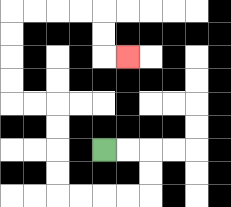{'start': '[4, 6]', 'end': '[5, 2]', 'path_directions': 'R,R,D,D,L,L,L,L,U,U,U,U,L,L,U,U,U,U,R,R,R,R,D,D,R', 'path_coordinates': '[[4, 6], [5, 6], [6, 6], [6, 7], [6, 8], [5, 8], [4, 8], [3, 8], [2, 8], [2, 7], [2, 6], [2, 5], [2, 4], [1, 4], [0, 4], [0, 3], [0, 2], [0, 1], [0, 0], [1, 0], [2, 0], [3, 0], [4, 0], [4, 1], [4, 2], [5, 2]]'}